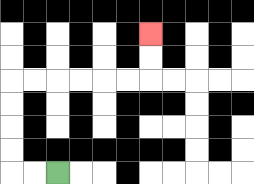{'start': '[2, 7]', 'end': '[6, 1]', 'path_directions': 'L,L,U,U,U,U,R,R,R,R,R,R,U,U', 'path_coordinates': '[[2, 7], [1, 7], [0, 7], [0, 6], [0, 5], [0, 4], [0, 3], [1, 3], [2, 3], [3, 3], [4, 3], [5, 3], [6, 3], [6, 2], [6, 1]]'}